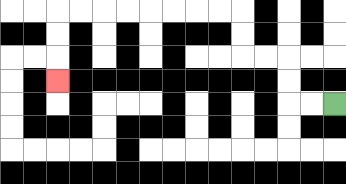{'start': '[14, 4]', 'end': '[2, 3]', 'path_directions': 'L,L,U,U,L,L,U,U,L,L,L,L,L,L,L,L,D,D,D', 'path_coordinates': '[[14, 4], [13, 4], [12, 4], [12, 3], [12, 2], [11, 2], [10, 2], [10, 1], [10, 0], [9, 0], [8, 0], [7, 0], [6, 0], [5, 0], [4, 0], [3, 0], [2, 0], [2, 1], [2, 2], [2, 3]]'}